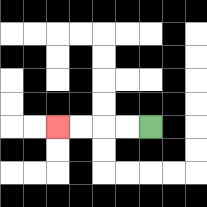{'start': '[6, 5]', 'end': '[2, 5]', 'path_directions': 'L,L,L,L', 'path_coordinates': '[[6, 5], [5, 5], [4, 5], [3, 5], [2, 5]]'}